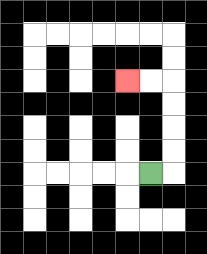{'start': '[6, 7]', 'end': '[5, 3]', 'path_directions': 'R,U,U,U,U,L,L', 'path_coordinates': '[[6, 7], [7, 7], [7, 6], [7, 5], [7, 4], [7, 3], [6, 3], [5, 3]]'}